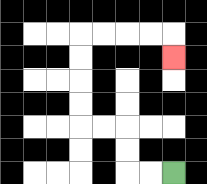{'start': '[7, 7]', 'end': '[7, 2]', 'path_directions': 'L,L,U,U,L,L,U,U,U,U,R,R,R,R,D', 'path_coordinates': '[[7, 7], [6, 7], [5, 7], [5, 6], [5, 5], [4, 5], [3, 5], [3, 4], [3, 3], [3, 2], [3, 1], [4, 1], [5, 1], [6, 1], [7, 1], [7, 2]]'}